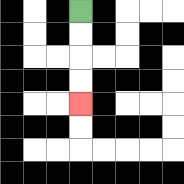{'start': '[3, 0]', 'end': '[3, 4]', 'path_directions': 'D,D,D,D', 'path_coordinates': '[[3, 0], [3, 1], [3, 2], [3, 3], [3, 4]]'}